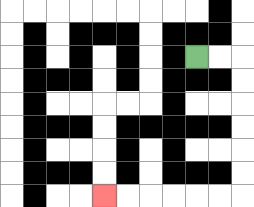{'start': '[8, 2]', 'end': '[4, 8]', 'path_directions': 'R,R,D,D,D,D,D,D,L,L,L,L,L,L', 'path_coordinates': '[[8, 2], [9, 2], [10, 2], [10, 3], [10, 4], [10, 5], [10, 6], [10, 7], [10, 8], [9, 8], [8, 8], [7, 8], [6, 8], [5, 8], [4, 8]]'}